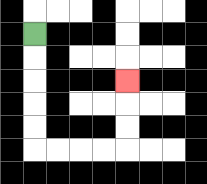{'start': '[1, 1]', 'end': '[5, 3]', 'path_directions': 'D,D,D,D,D,R,R,R,R,U,U,U', 'path_coordinates': '[[1, 1], [1, 2], [1, 3], [1, 4], [1, 5], [1, 6], [2, 6], [3, 6], [4, 6], [5, 6], [5, 5], [5, 4], [5, 3]]'}